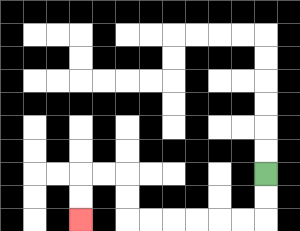{'start': '[11, 7]', 'end': '[3, 9]', 'path_directions': 'D,D,L,L,L,L,L,L,U,U,L,L,D,D', 'path_coordinates': '[[11, 7], [11, 8], [11, 9], [10, 9], [9, 9], [8, 9], [7, 9], [6, 9], [5, 9], [5, 8], [5, 7], [4, 7], [3, 7], [3, 8], [3, 9]]'}